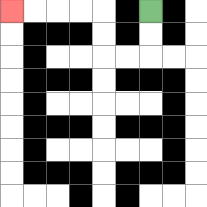{'start': '[6, 0]', 'end': '[0, 0]', 'path_directions': 'D,D,L,L,U,U,L,L,L,L', 'path_coordinates': '[[6, 0], [6, 1], [6, 2], [5, 2], [4, 2], [4, 1], [4, 0], [3, 0], [2, 0], [1, 0], [0, 0]]'}